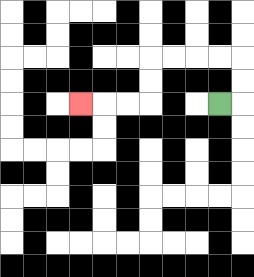{'start': '[9, 4]', 'end': '[3, 4]', 'path_directions': 'R,U,U,L,L,L,L,D,D,L,L,L', 'path_coordinates': '[[9, 4], [10, 4], [10, 3], [10, 2], [9, 2], [8, 2], [7, 2], [6, 2], [6, 3], [6, 4], [5, 4], [4, 4], [3, 4]]'}